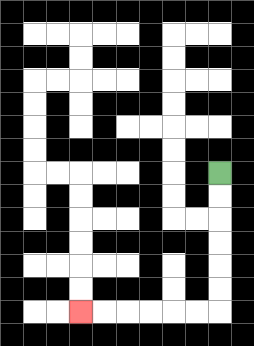{'start': '[9, 7]', 'end': '[3, 13]', 'path_directions': 'D,D,D,D,D,D,L,L,L,L,L,L', 'path_coordinates': '[[9, 7], [9, 8], [9, 9], [9, 10], [9, 11], [9, 12], [9, 13], [8, 13], [7, 13], [6, 13], [5, 13], [4, 13], [3, 13]]'}